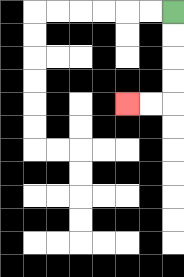{'start': '[7, 0]', 'end': '[5, 4]', 'path_directions': 'D,D,D,D,L,L', 'path_coordinates': '[[7, 0], [7, 1], [7, 2], [7, 3], [7, 4], [6, 4], [5, 4]]'}